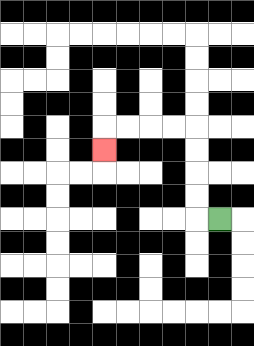{'start': '[9, 9]', 'end': '[4, 6]', 'path_directions': 'L,U,U,U,U,L,L,L,L,D', 'path_coordinates': '[[9, 9], [8, 9], [8, 8], [8, 7], [8, 6], [8, 5], [7, 5], [6, 5], [5, 5], [4, 5], [4, 6]]'}